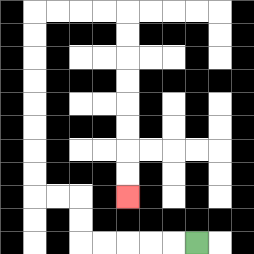{'start': '[8, 10]', 'end': '[5, 8]', 'path_directions': 'L,L,L,L,L,U,U,L,L,U,U,U,U,U,U,U,U,R,R,R,R,D,D,D,D,D,D,D,D', 'path_coordinates': '[[8, 10], [7, 10], [6, 10], [5, 10], [4, 10], [3, 10], [3, 9], [3, 8], [2, 8], [1, 8], [1, 7], [1, 6], [1, 5], [1, 4], [1, 3], [1, 2], [1, 1], [1, 0], [2, 0], [3, 0], [4, 0], [5, 0], [5, 1], [5, 2], [5, 3], [5, 4], [5, 5], [5, 6], [5, 7], [5, 8]]'}